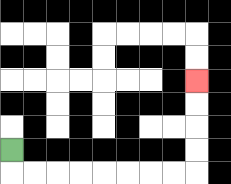{'start': '[0, 6]', 'end': '[8, 3]', 'path_directions': 'D,R,R,R,R,R,R,R,R,U,U,U,U', 'path_coordinates': '[[0, 6], [0, 7], [1, 7], [2, 7], [3, 7], [4, 7], [5, 7], [6, 7], [7, 7], [8, 7], [8, 6], [8, 5], [8, 4], [8, 3]]'}